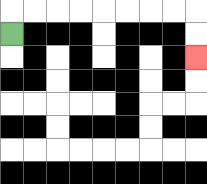{'start': '[0, 1]', 'end': '[8, 2]', 'path_directions': 'U,R,R,R,R,R,R,R,R,D,D', 'path_coordinates': '[[0, 1], [0, 0], [1, 0], [2, 0], [3, 0], [4, 0], [5, 0], [6, 0], [7, 0], [8, 0], [8, 1], [8, 2]]'}